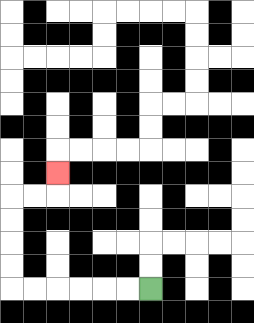{'start': '[6, 12]', 'end': '[2, 7]', 'path_directions': 'L,L,L,L,L,L,U,U,U,U,R,R,U', 'path_coordinates': '[[6, 12], [5, 12], [4, 12], [3, 12], [2, 12], [1, 12], [0, 12], [0, 11], [0, 10], [0, 9], [0, 8], [1, 8], [2, 8], [2, 7]]'}